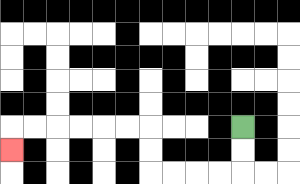{'start': '[10, 5]', 'end': '[0, 6]', 'path_directions': 'D,D,L,L,L,L,U,U,L,L,L,L,L,L,D', 'path_coordinates': '[[10, 5], [10, 6], [10, 7], [9, 7], [8, 7], [7, 7], [6, 7], [6, 6], [6, 5], [5, 5], [4, 5], [3, 5], [2, 5], [1, 5], [0, 5], [0, 6]]'}